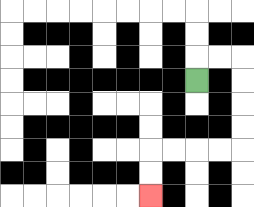{'start': '[8, 3]', 'end': '[6, 8]', 'path_directions': 'U,R,R,D,D,D,D,L,L,L,L,D,D', 'path_coordinates': '[[8, 3], [8, 2], [9, 2], [10, 2], [10, 3], [10, 4], [10, 5], [10, 6], [9, 6], [8, 6], [7, 6], [6, 6], [6, 7], [6, 8]]'}